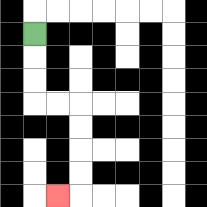{'start': '[1, 1]', 'end': '[2, 8]', 'path_directions': 'D,D,D,R,R,D,D,D,D,L', 'path_coordinates': '[[1, 1], [1, 2], [1, 3], [1, 4], [2, 4], [3, 4], [3, 5], [3, 6], [3, 7], [3, 8], [2, 8]]'}